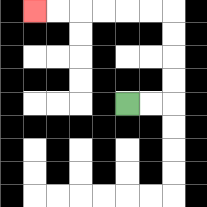{'start': '[5, 4]', 'end': '[1, 0]', 'path_directions': 'R,R,U,U,U,U,L,L,L,L,L,L', 'path_coordinates': '[[5, 4], [6, 4], [7, 4], [7, 3], [7, 2], [7, 1], [7, 0], [6, 0], [5, 0], [4, 0], [3, 0], [2, 0], [1, 0]]'}